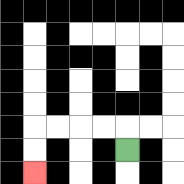{'start': '[5, 6]', 'end': '[1, 7]', 'path_directions': 'U,L,L,L,L,D,D', 'path_coordinates': '[[5, 6], [5, 5], [4, 5], [3, 5], [2, 5], [1, 5], [1, 6], [1, 7]]'}